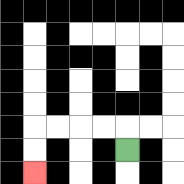{'start': '[5, 6]', 'end': '[1, 7]', 'path_directions': 'U,L,L,L,L,D,D', 'path_coordinates': '[[5, 6], [5, 5], [4, 5], [3, 5], [2, 5], [1, 5], [1, 6], [1, 7]]'}